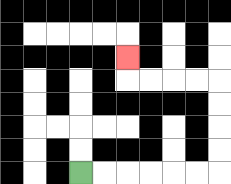{'start': '[3, 7]', 'end': '[5, 2]', 'path_directions': 'R,R,R,R,R,R,U,U,U,U,L,L,L,L,U', 'path_coordinates': '[[3, 7], [4, 7], [5, 7], [6, 7], [7, 7], [8, 7], [9, 7], [9, 6], [9, 5], [9, 4], [9, 3], [8, 3], [7, 3], [6, 3], [5, 3], [5, 2]]'}